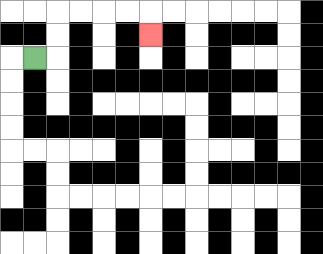{'start': '[1, 2]', 'end': '[6, 1]', 'path_directions': 'R,U,U,R,R,R,R,D', 'path_coordinates': '[[1, 2], [2, 2], [2, 1], [2, 0], [3, 0], [4, 0], [5, 0], [6, 0], [6, 1]]'}